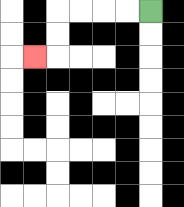{'start': '[6, 0]', 'end': '[1, 2]', 'path_directions': 'L,L,L,L,D,D,L', 'path_coordinates': '[[6, 0], [5, 0], [4, 0], [3, 0], [2, 0], [2, 1], [2, 2], [1, 2]]'}